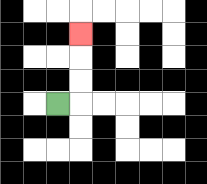{'start': '[2, 4]', 'end': '[3, 1]', 'path_directions': 'R,U,U,U', 'path_coordinates': '[[2, 4], [3, 4], [3, 3], [3, 2], [3, 1]]'}